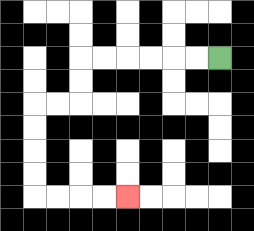{'start': '[9, 2]', 'end': '[5, 8]', 'path_directions': 'L,L,L,L,L,L,D,D,L,L,D,D,D,D,R,R,R,R', 'path_coordinates': '[[9, 2], [8, 2], [7, 2], [6, 2], [5, 2], [4, 2], [3, 2], [3, 3], [3, 4], [2, 4], [1, 4], [1, 5], [1, 6], [1, 7], [1, 8], [2, 8], [3, 8], [4, 8], [5, 8]]'}